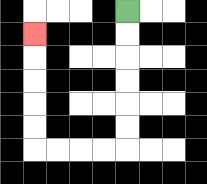{'start': '[5, 0]', 'end': '[1, 1]', 'path_directions': 'D,D,D,D,D,D,L,L,L,L,U,U,U,U,U', 'path_coordinates': '[[5, 0], [5, 1], [5, 2], [5, 3], [5, 4], [5, 5], [5, 6], [4, 6], [3, 6], [2, 6], [1, 6], [1, 5], [1, 4], [1, 3], [1, 2], [1, 1]]'}